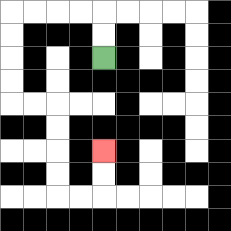{'start': '[4, 2]', 'end': '[4, 6]', 'path_directions': 'U,U,L,L,L,L,D,D,D,D,R,R,D,D,D,D,R,R,U,U', 'path_coordinates': '[[4, 2], [4, 1], [4, 0], [3, 0], [2, 0], [1, 0], [0, 0], [0, 1], [0, 2], [0, 3], [0, 4], [1, 4], [2, 4], [2, 5], [2, 6], [2, 7], [2, 8], [3, 8], [4, 8], [4, 7], [4, 6]]'}